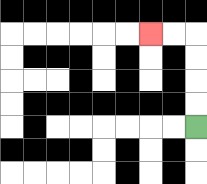{'start': '[8, 5]', 'end': '[6, 1]', 'path_directions': 'U,U,U,U,L,L', 'path_coordinates': '[[8, 5], [8, 4], [8, 3], [8, 2], [8, 1], [7, 1], [6, 1]]'}